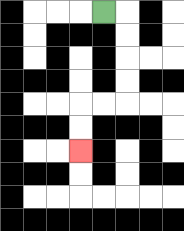{'start': '[4, 0]', 'end': '[3, 6]', 'path_directions': 'R,D,D,D,D,L,L,D,D', 'path_coordinates': '[[4, 0], [5, 0], [5, 1], [5, 2], [5, 3], [5, 4], [4, 4], [3, 4], [3, 5], [3, 6]]'}